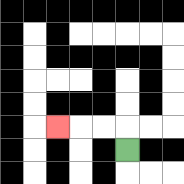{'start': '[5, 6]', 'end': '[2, 5]', 'path_directions': 'U,L,L,L', 'path_coordinates': '[[5, 6], [5, 5], [4, 5], [3, 5], [2, 5]]'}